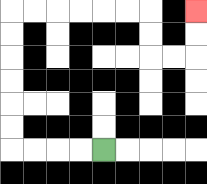{'start': '[4, 6]', 'end': '[8, 0]', 'path_directions': 'L,L,L,L,U,U,U,U,U,U,R,R,R,R,R,R,D,D,R,R,U,U', 'path_coordinates': '[[4, 6], [3, 6], [2, 6], [1, 6], [0, 6], [0, 5], [0, 4], [0, 3], [0, 2], [0, 1], [0, 0], [1, 0], [2, 0], [3, 0], [4, 0], [5, 0], [6, 0], [6, 1], [6, 2], [7, 2], [8, 2], [8, 1], [8, 0]]'}